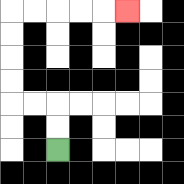{'start': '[2, 6]', 'end': '[5, 0]', 'path_directions': 'U,U,L,L,U,U,U,U,R,R,R,R,R', 'path_coordinates': '[[2, 6], [2, 5], [2, 4], [1, 4], [0, 4], [0, 3], [0, 2], [0, 1], [0, 0], [1, 0], [2, 0], [3, 0], [4, 0], [5, 0]]'}